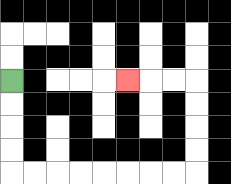{'start': '[0, 3]', 'end': '[5, 3]', 'path_directions': 'D,D,D,D,R,R,R,R,R,R,R,R,U,U,U,U,L,L,L', 'path_coordinates': '[[0, 3], [0, 4], [0, 5], [0, 6], [0, 7], [1, 7], [2, 7], [3, 7], [4, 7], [5, 7], [6, 7], [7, 7], [8, 7], [8, 6], [8, 5], [8, 4], [8, 3], [7, 3], [6, 3], [5, 3]]'}